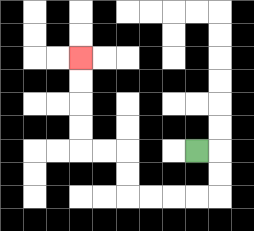{'start': '[8, 6]', 'end': '[3, 2]', 'path_directions': 'R,D,D,L,L,L,L,U,U,L,L,U,U,U,U', 'path_coordinates': '[[8, 6], [9, 6], [9, 7], [9, 8], [8, 8], [7, 8], [6, 8], [5, 8], [5, 7], [5, 6], [4, 6], [3, 6], [3, 5], [3, 4], [3, 3], [3, 2]]'}